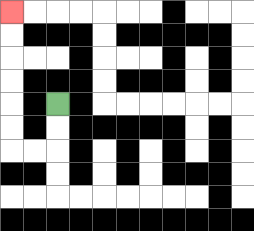{'start': '[2, 4]', 'end': '[0, 0]', 'path_directions': 'D,D,L,L,U,U,U,U,U,U', 'path_coordinates': '[[2, 4], [2, 5], [2, 6], [1, 6], [0, 6], [0, 5], [0, 4], [0, 3], [0, 2], [0, 1], [0, 0]]'}